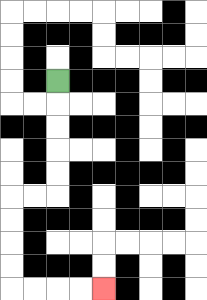{'start': '[2, 3]', 'end': '[4, 12]', 'path_directions': 'D,D,D,D,D,L,L,D,D,D,D,R,R,R,R', 'path_coordinates': '[[2, 3], [2, 4], [2, 5], [2, 6], [2, 7], [2, 8], [1, 8], [0, 8], [0, 9], [0, 10], [0, 11], [0, 12], [1, 12], [2, 12], [3, 12], [4, 12]]'}